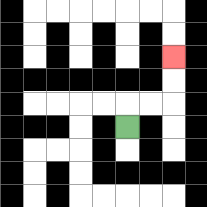{'start': '[5, 5]', 'end': '[7, 2]', 'path_directions': 'U,R,R,U,U', 'path_coordinates': '[[5, 5], [5, 4], [6, 4], [7, 4], [7, 3], [7, 2]]'}